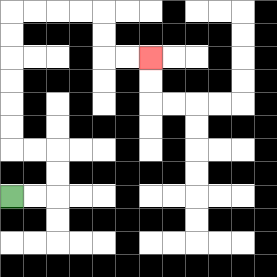{'start': '[0, 8]', 'end': '[6, 2]', 'path_directions': 'R,R,U,U,L,L,U,U,U,U,U,U,R,R,R,R,D,D,R,R', 'path_coordinates': '[[0, 8], [1, 8], [2, 8], [2, 7], [2, 6], [1, 6], [0, 6], [0, 5], [0, 4], [0, 3], [0, 2], [0, 1], [0, 0], [1, 0], [2, 0], [3, 0], [4, 0], [4, 1], [4, 2], [5, 2], [6, 2]]'}